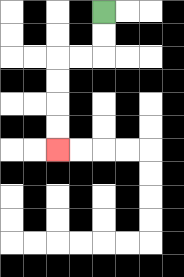{'start': '[4, 0]', 'end': '[2, 6]', 'path_directions': 'D,D,L,L,D,D,D,D', 'path_coordinates': '[[4, 0], [4, 1], [4, 2], [3, 2], [2, 2], [2, 3], [2, 4], [2, 5], [2, 6]]'}